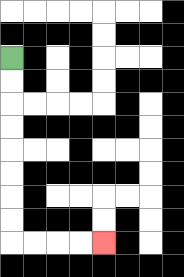{'start': '[0, 2]', 'end': '[4, 10]', 'path_directions': 'D,D,D,D,D,D,D,D,R,R,R,R', 'path_coordinates': '[[0, 2], [0, 3], [0, 4], [0, 5], [0, 6], [0, 7], [0, 8], [0, 9], [0, 10], [1, 10], [2, 10], [3, 10], [4, 10]]'}